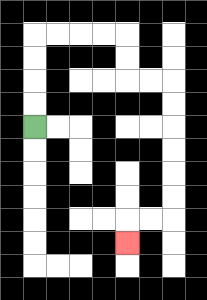{'start': '[1, 5]', 'end': '[5, 10]', 'path_directions': 'U,U,U,U,R,R,R,R,D,D,R,R,D,D,D,D,D,D,L,L,D', 'path_coordinates': '[[1, 5], [1, 4], [1, 3], [1, 2], [1, 1], [2, 1], [3, 1], [4, 1], [5, 1], [5, 2], [5, 3], [6, 3], [7, 3], [7, 4], [7, 5], [7, 6], [7, 7], [7, 8], [7, 9], [6, 9], [5, 9], [5, 10]]'}